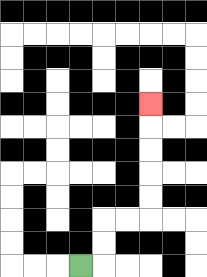{'start': '[3, 11]', 'end': '[6, 4]', 'path_directions': 'R,U,U,R,R,U,U,U,U,U', 'path_coordinates': '[[3, 11], [4, 11], [4, 10], [4, 9], [5, 9], [6, 9], [6, 8], [6, 7], [6, 6], [6, 5], [6, 4]]'}